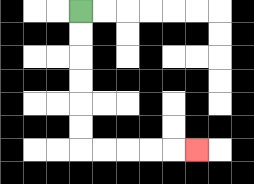{'start': '[3, 0]', 'end': '[8, 6]', 'path_directions': 'D,D,D,D,D,D,R,R,R,R,R', 'path_coordinates': '[[3, 0], [3, 1], [3, 2], [3, 3], [3, 4], [3, 5], [3, 6], [4, 6], [5, 6], [6, 6], [7, 6], [8, 6]]'}